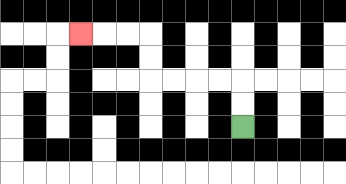{'start': '[10, 5]', 'end': '[3, 1]', 'path_directions': 'U,U,L,L,L,L,U,U,L,L,L', 'path_coordinates': '[[10, 5], [10, 4], [10, 3], [9, 3], [8, 3], [7, 3], [6, 3], [6, 2], [6, 1], [5, 1], [4, 1], [3, 1]]'}